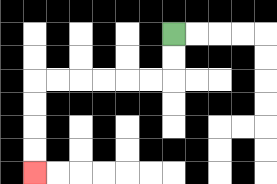{'start': '[7, 1]', 'end': '[1, 7]', 'path_directions': 'D,D,L,L,L,L,L,L,D,D,D,D', 'path_coordinates': '[[7, 1], [7, 2], [7, 3], [6, 3], [5, 3], [4, 3], [3, 3], [2, 3], [1, 3], [1, 4], [1, 5], [1, 6], [1, 7]]'}